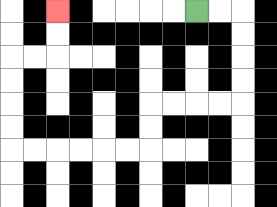{'start': '[8, 0]', 'end': '[2, 0]', 'path_directions': 'R,R,D,D,D,D,L,L,L,L,D,D,L,L,L,L,L,L,U,U,U,U,R,R,U,U', 'path_coordinates': '[[8, 0], [9, 0], [10, 0], [10, 1], [10, 2], [10, 3], [10, 4], [9, 4], [8, 4], [7, 4], [6, 4], [6, 5], [6, 6], [5, 6], [4, 6], [3, 6], [2, 6], [1, 6], [0, 6], [0, 5], [0, 4], [0, 3], [0, 2], [1, 2], [2, 2], [2, 1], [2, 0]]'}